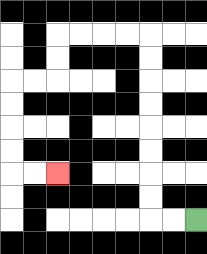{'start': '[8, 9]', 'end': '[2, 7]', 'path_directions': 'L,L,U,U,U,U,U,U,U,U,L,L,L,L,D,D,L,L,D,D,D,D,R,R', 'path_coordinates': '[[8, 9], [7, 9], [6, 9], [6, 8], [6, 7], [6, 6], [6, 5], [6, 4], [6, 3], [6, 2], [6, 1], [5, 1], [4, 1], [3, 1], [2, 1], [2, 2], [2, 3], [1, 3], [0, 3], [0, 4], [0, 5], [0, 6], [0, 7], [1, 7], [2, 7]]'}